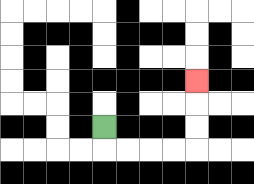{'start': '[4, 5]', 'end': '[8, 3]', 'path_directions': 'D,R,R,R,R,U,U,U', 'path_coordinates': '[[4, 5], [4, 6], [5, 6], [6, 6], [7, 6], [8, 6], [8, 5], [8, 4], [8, 3]]'}